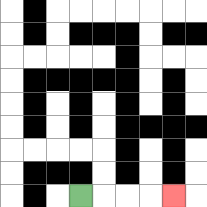{'start': '[3, 8]', 'end': '[7, 8]', 'path_directions': 'R,R,R,R', 'path_coordinates': '[[3, 8], [4, 8], [5, 8], [6, 8], [7, 8]]'}